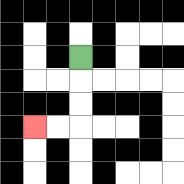{'start': '[3, 2]', 'end': '[1, 5]', 'path_directions': 'D,D,D,L,L', 'path_coordinates': '[[3, 2], [3, 3], [3, 4], [3, 5], [2, 5], [1, 5]]'}